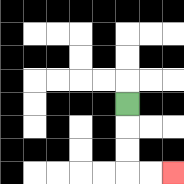{'start': '[5, 4]', 'end': '[7, 7]', 'path_directions': 'D,D,D,R,R', 'path_coordinates': '[[5, 4], [5, 5], [5, 6], [5, 7], [6, 7], [7, 7]]'}